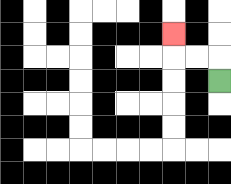{'start': '[9, 3]', 'end': '[7, 1]', 'path_directions': 'U,L,L,U', 'path_coordinates': '[[9, 3], [9, 2], [8, 2], [7, 2], [7, 1]]'}